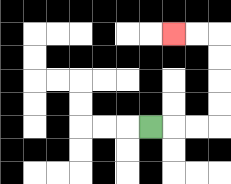{'start': '[6, 5]', 'end': '[7, 1]', 'path_directions': 'R,R,R,U,U,U,U,L,L', 'path_coordinates': '[[6, 5], [7, 5], [8, 5], [9, 5], [9, 4], [9, 3], [9, 2], [9, 1], [8, 1], [7, 1]]'}